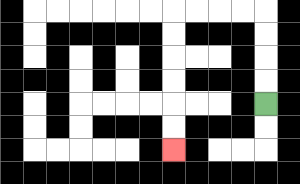{'start': '[11, 4]', 'end': '[7, 6]', 'path_directions': 'U,U,U,U,L,L,L,L,D,D,D,D,D,D', 'path_coordinates': '[[11, 4], [11, 3], [11, 2], [11, 1], [11, 0], [10, 0], [9, 0], [8, 0], [7, 0], [7, 1], [7, 2], [7, 3], [7, 4], [7, 5], [7, 6]]'}